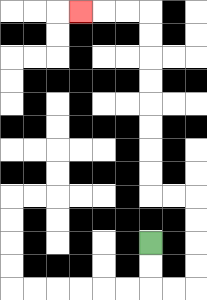{'start': '[6, 10]', 'end': '[3, 0]', 'path_directions': 'D,D,R,R,U,U,U,U,L,L,U,U,U,U,U,U,U,U,L,L,L', 'path_coordinates': '[[6, 10], [6, 11], [6, 12], [7, 12], [8, 12], [8, 11], [8, 10], [8, 9], [8, 8], [7, 8], [6, 8], [6, 7], [6, 6], [6, 5], [6, 4], [6, 3], [6, 2], [6, 1], [6, 0], [5, 0], [4, 0], [3, 0]]'}